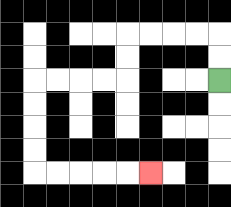{'start': '[9, 3]', 'end': '[6, 7]', 'path_directions': 'U,U,L,L,L,L,D,D,L,L,L,L,D,D,D,D,R,R,R,R,R', 'path_coordinates': '[[9, 3], [9, 2], [9, 1], [8, 1], [7, 1], [6, 1], [5, 1], [5, 2], [5, 3], [4, 3], [3, 3], [2, 3], [1, 3], [1, 4], [1, 5], [1, 6], [1, 7], [2, 7], [3, 7], [4, 7], [5, 7], [6, 7]]'}